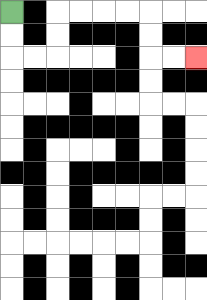{'start': '[0, 0]', 'end': '[8, 2]', 'path_directions': 'D,D,R,R,U,U,R,R,R,R,D,D,R,R', 'path_coordinates': '[[0, 0], [0, 1], [0, 2], [1, 2], [2, 2], [2, 1], [2, 0], [3, 0], [4, 0], [5, 0], [6, 0], [6, 1], [6, 2], [7, 2], [8, 2]]'}